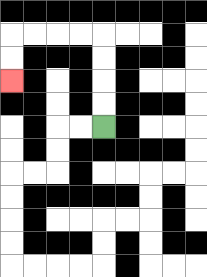{'start': '[4, 5]', 'end': '[0, 3]', 'path_directions': 'U,U,U,U,L,L,L,L,D,D', 'path_coordinates': '[[4, 5], [4, 4], [4, 3], [4, 2], [4, 1], [3, 1], [2, 1], [1, 1], [0, 1], [0, 2], [0, 3]]'}